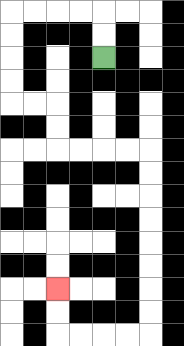{'start': '[4, 2]', 'end': '[2, 12]', 'path_directions': 'U,U,L,L,L,L,D,D,D,D,R,R,D,D,R,R,R,R,D,D,D,D,D,D,D,D,L,L,L,L,U,U', 'path_coordinates': '[[4, 2], [4, 1], [4, 0], [3, 0], [2, 0], [1, 0], [0, 0], [0, 1], [0, 2], [0, 3], [0, 4], [1, 4], [2, 4], [2, 5], [2, 6], [3, 6], [4, 6], [5, 6], [6, 6], [6, 7], [6, 8], [6, 9], [6, 10], [6, 11], [6, 12], [6, 13], [6, 14], [5, 14], [4, 14], [3, 14], [2, 14], [2, 13], [2, 12]]'}